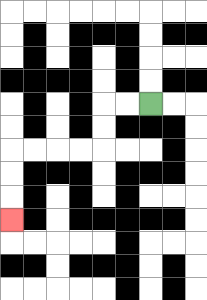{'start': '[6, 4]', 'end': '[0, 9]', 'path_directions': 'L,L,D,D,L,L,L,L,D,D,D', 'path_coordinates': '[[6, 4], [5, 4], [4, 4], [4, 5], [4, 6], [3, 6], [2, 6], [1, 6], [0, 6], [0, 7], [0, 8], [0, 9]]'}